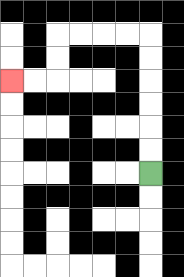{'start': '[6, 7]', 'end': '[0, 3]', 'path_directions': 'U,U,U,U,U,U,L,L,L,L,D,D,L,L', 'path_coordinates': '[[6, 7], [6, 6], [6, 5], [6, 4], [6, 3], [6, 2], [6, 1], [5, 1], [4, 1], [3, 1], [2, 1], [2, 2], [2, 3], [1, 3], [0, 3]]'}